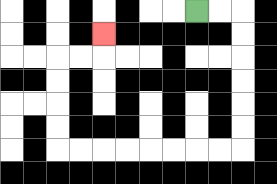{'start': '[8, 0]', 'end': '[4, 1]', 'path_directions': 'R,R,D,D,D,D,D,D,L,L,L,L,L,L,L,L,U,U,U,U,R,R,U', 'path_coordinates': '[[8, 0], [9, 0], [10, 0], [10, 1], [10, 2], [10, 3], [10, 4], [10, 5], [10, 6], [9, 6], [8, 6], [7, 6], [6, 6], [5, 6], [4, 6], [3, 6], [2, 6], [2, 5], [2, 4], [2, 3], [2, 2], [3, 2], [4, 2], [4, 1]]'}